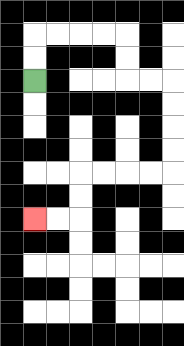{'start': '[1, 3]', 'end': '[1, 9]', 'path_directions': 'U,U,R,R,R,R,D,D,R,R,D,D,D,D,L,L,L,L,D,D,L,L', 'path_coordinates': '[[1, 3], [1, 2], [1, 1], [2, 1], [3, 1], [4, 1], [5, 1], [5, 2], [5, 3], [6, 3], [7, 3], [7, 4], [7, 5], [7, 6], [7, 7], [6, 7], [5, 7], [4, 7], [3, 7], [3, 8], [3, 9], [2, 9], [1, 9]]'}